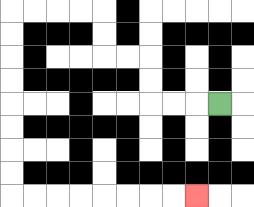{'start': '[9, 4]', 'end': '[8, 8]', 'path_directions': 'L,L,L,U,U,L,L,U,U,L,L,L,L,D,D,D,D,D,D,D,D,R,R,R,R,R,R,R,R', 'path_coordinates': '[[9, 4], [8, 4], [7, 4], [6, 4], [6, 3], [6, 2], [5, 2], [4, 2], [4, 1], [4, 0], [3, 0], [2, 0], [1, 0], [0, 0], [0, 1], [0, 2], [0, 3], [0, 4], [0, 5], [0, 6], [0, 7], [0, 8], [1, 8], [2, 8], [3, 8], [4, 8], [5, 8], [6, 8], [7, 8], [8, 8]]'}